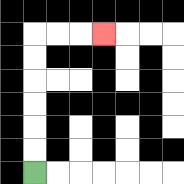{'start': '[1, 7]', 'end': '[4, 1]', 'path_directions': 'U,U,U,U,U,U,R,R,R', 'path_coordinates': '[[1, 7], [1, 6], [1, 5], [1, 4], [1, 3], [1, 2], [1, 1], [2, 1], [3, 1], [4, 1]]'}